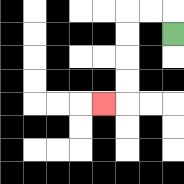{'start': '[7, 1]', 'end': '[4, 4]', 'path_directions': 'U,L,L,D,D,D,D,L', 'path_coordinates': '[[7, 1], [7, 0], [6, 0], [5, 0], [5, 1], [5, 2], [5, 3], [5, 4], [4, 4]]'}